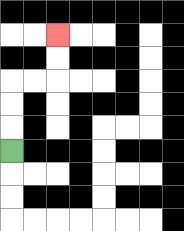{'start': '[0, 6]', 'end': '[2, 1]', 'path_directions': 'U,U,U,R,R,U,U', 'path_coordinates': '[[0, 6], [0, 5], [0, 4], [0, 3], [1, 3], [2, 3], [2, 2], [2, 1]]'}